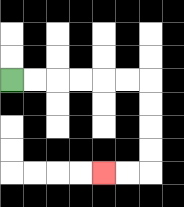{'start': '[0, 3]', 'end': '[4, 7]', 'path_directions': 'R,R,R,R,R,R,D,D,D,D,L,L', 'path_coordinates': '[[0, 3], [1, 3], [2, 3], [3, 3], [4, 3], [5, 3], [6, 3], [6, 4], [6, 5], [6, 6], [6, 7], [5, 7], [4, 7]]'}